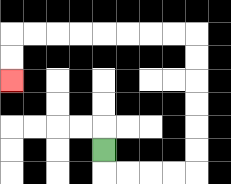{'start': '[4, 6]', 'end': '[0, 3]', 'path_directions': 'D,R,R,R,R,U,U,U,U,U,U,L,L,L,L,L,L,L,L,D,D', 'path_coordinates': '[[4, 6], [4, 7], [5, 7], [6, 7], [7, 7], [8, 7], [8, 6], [8, 5], [8, 4], [8, 3], [8, 2], [8, 1], [7, 1], [6, 1], [5, 1], [4, 1], [3, 1], [2, 1], [1, 1], [0, 1], [0, 2], [0, 3]]'}